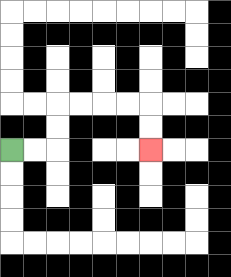{'start': '[0, 6]', 'end': '[6, 6]', 'path_directions': 'R,R,U,U,R,R,R,R,D,D', 'path_coordinates': '[[0, 6], [1, 6], [2, 6], [2, 5], [2, 4], [3, 4], [4, 4], [5, 4], [6, 4], [6, 5], [6, 6]]'}